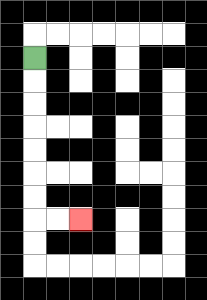{'start': '[1, 2]', 'end': '[3, 9]', 'path_directions': 'D,D,D,D,D,D,D,R,R', 'path_coordinates': '[[1, 2], [1, 3], [1, 4], [1, 5], [1, 6], [1, 7], [1, 8], [1, 9], [2, 9], [3, 9]]'}